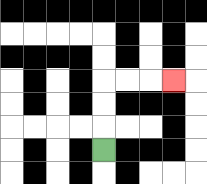{'start': '[4, 6]', 'end': '[7, 3]', 'path_directions': 'U,U,U,R,R,R', 'path_coordinates': '[[4, 6], [4, 5], [4, 4], [4, 3], [5, 3], [6, 3], [7, 3]]'}